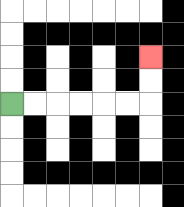{'start': '[0, 4]', 'end': '[6, 2]', 'path_directions': 'R,R,R,R,R,R,U,U', 'path_coordinates': '[[0, 4], [1, 4], [2, 4], [3, 4], [4, 4], [5, 4], [6, 4], [6, 3], [6, 2]]'}